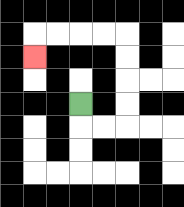{'start': '[3, 4]', 'end': '[1, 2]', 'path_directions': 'D,R,R,U,U,U,U,L,L,L,L,D', 'path_coordinates': '[[3, 4], [3, 5], [4, 5], [5, 5], [5, 4], [5, 3], [5, 2], [5, 1], [4, 1], [3, 1], [2, 1], [1, 1], [1, 2]]'}